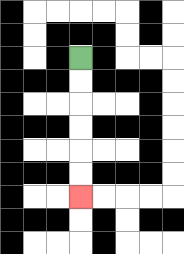{'start': '[3, 2]', 'end': '[3, 8]', 'path_directions': 'D,D,D,D,D,D', 'path_coordinates': '[[3, 2], [3, 3], [3, 4], [3, 5], [3, 6], [3, 7], [3, 8]]'}